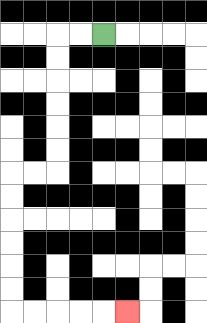{'start': '[4, 1]', 'end': '[5, 13]', 'path_directions': 'L,L,D,D,D,D,D,D,L,L,D,D,D,D,D,D,R,R,R,R,R', 'path_coordinates': '[[4, 1], [3, 1], [2, 1], [2, 2], [2, 3], [2, 4], [2, 5], [2, 6], [2, 7], [1, 7], [0, 7], [0, 8], [0, 9], [0, 10], [0, 11], [0, 12], [0, 13], [1, 13], [2, 13], [3, 13], [4, 13], [5, 13]]'}